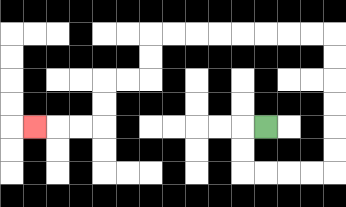{'start': '[11, 5]', 'end': '[1, 5]', 'path_directions': 'L,D,D,R,R,R,R,U,U,U,U,U,U,L,L,L,L,L,L,L,L,D,D,L,L,D,D,L,L,L', 'path_coordinates': '[[11, 5], [10, 5], [10, 6], [10, 7], [11, 7], [12, 7], [13, 7], [14, 7], [14, 6], [14, 5], [14, 4], [14, 3], [14, 2], [14, 1], [13, 1], [12, 1], [11, 1], [10, 1], [9, 1], [8, 1], [7, 1], [6, 1], [6, 2], [6, 3], [5, 3], [4, 3], [4, 4], [4, 5], [3, 5], [2, 5], [1, 5]]'}